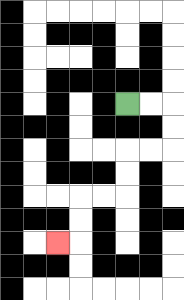{'start': '[5, 4]', 'end': '[2, 10]', 'path_directions': 'R,R,D,D,L,L,D,D,L,L,D,D,L', 'path_coordinates': '[[5, 4], [6, 4], [7, 4], [7, 5], [7, 6], [6, 6], [5, 6], [5, 7], [5, 8], [4, 8], [3, 8], [3, 9], [3, 10], [2, 10]]'}